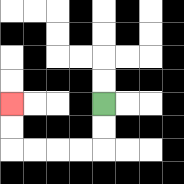{'start': '[4, 4]', 'end': '[0, 4]', 'path_directions': 'D,D,L,L,L,L,U,U', 'path_coordinates': '[[4, 4], [4, 5], [4, 6], [3, 6], [2, 6], [1, 6], [0, 6], [0, 5], [0, 4]]'}